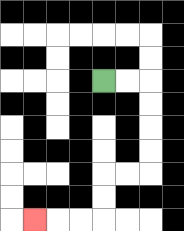{'start': '[4, 3]', 'end': '[1, 9]', 'path_directions': 'R,R,D,D,D,D,L,L,D,D,L,L,L', 'path_coordinates': '[[4, 3], [5, 3], [6, 3], [6, 4], [6, 5], [6, 6], [6, 7], [5, 7], [4, 7], [4, 8], [4, 9], [3, 9], [2, 9], [1, 9]]'}